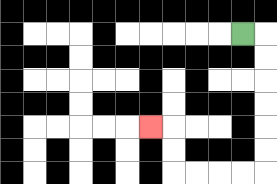{'start': '[10, 1]', 'end': '[6, 5]', 'path_directions': 'R,D,D,D,D,D,D,L,L,L,L,U,U,L', 'path_coordinates': '[[10, 1], [11, 1], [11, 2], [11, 3], [11, 4], [11, 5], [11, 6], [11, 7], [10, 7], [9, 7], [8, 7], [7, 7], [7, 6], [7, 5], [6, 5]]'}